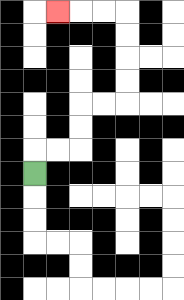{'start': '[1, 7]', 'end': '[2, 0]', 'path_directions': 'U,R,R,U,U,R,R,U,U,U,U,L,L,L', 'path_coordinates': '[[1, 7], [1, 6], [2, 6], [3, 6], [3, 5], [3, 4], [4, 4], [5, 4], [5, 3], [5, 2], [5, 1], [5, 0], [4, 0], [3, 0], [2, 0]]'}